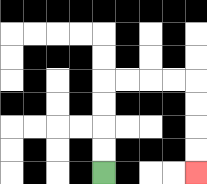{'start': '[4, 7]', 'end': '[8, 7]', 'path_directions': 'U,U,U,U,R,R,R,R,D,D,D,D', 'path_coordinates': '[[4, 7], [4, 6], [4, 5], [4, 4], [4, 3], [5, 3], [6, 3], [7, 3], [8, 3], [8, 4], [8, 5], [8, 6], [8, 7]]'}